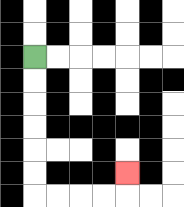{'start': '[1, 2]', 'end': '[5, 7]', 'path_directions': 'D,D,D,D,D,D,R,R,R,R,U', 'path_coordinates': '[[1, 2], [1, 3], [1, 4], [1, 5], [1, 6], [1, 7], [1, 8], [2, 8], [3, 8], [4, 8], [5, 8], [5, 7]]'}